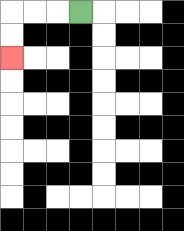{'start': '[3, 0]', 'end': '[0, 2]', 'path_directions': 'L,L,L,D,D', 'path_coordinates': '[[3, 0], [2, 0], [1, 0], [0, 0], [0, 1], [0, 2]]'}